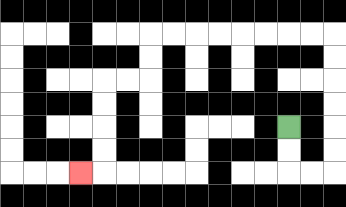{'start': '[12, 5]', 'end': '[3, 7]', 'path_directions': 'D,D,R,R,U,U,U,U,U,U,L,L,L,L,L,L,L,L,D,D,L,L,D,D,D,D,L', 'path_coordinates': '[[12, 5], [12, 6], [12, 7], [13, 7], [14, 7], [14, 6], [14, 5], [14, 4], [14, 3], [14, 2], [14, 1], [13, 1], [12, 1], [11, 1], [10, 1], [9, 1], [8, 1], [7, 1], [6, 1], [6, 2], [6, 3], [5, 3], [4, 3], [4, 4], [4, 5], [4, 6], [4, 7], [3, 7]]'}